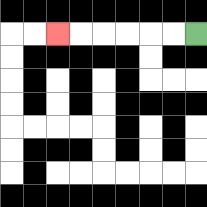{'start': '[8, 1]', 'end': '[2, 1]', 'path_directions': 'L,L,L,L,L,L', 'path_coordinates': '[[8, 1], [7, 1], [6, 1], [5, 1], [4, 1], [3, 1], [2, 1]]'}